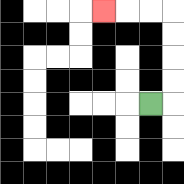{'start': '[6, 4]', 'end': '[4, 0]', 'path_directions': 'R,U,U,U,U,L,L,L', 'path_coordinates': '[[6, 4], [7, 4], [7, 3], [7, 2], [7, 1], [7, 0], [6, 0], [5, 0], [4, 0]]'}